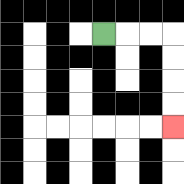{'start': '[4, 1]', 'end': '[7, 5]', 'path_directions': 'R,R,R,D,D,D,D', 'path_coordinates': '[[4, 1], [5, 1], [6, 1], [7, 1], [7, 2], [7, 3], [7, 4], [7, 5]]'}